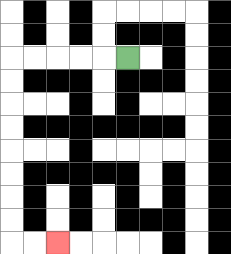{'start': '[5, 2]', 'end': '[2, 10]', 'path_directions': 'L,L,L,L,L,D,D,D,D,D,D,D,D,R,R', 'path_coordinates': '[[5, 2], [4, 2], [3, 2], [2, 2], [1, 2], [0, 2], [0, 3], [0, 4], [0, 5], [0, 6], [0, 7], [0, 8], [0, 9], [0, 10], [1, 10], [2, 10]]'}